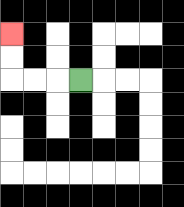{'start': '[3, 3]', 'end': '[0, 1]', 'path_directions': 'L,L,L,U,U', 'path_coordinates': '[[3, 3], [2, 3], [1, 3], [0, 3], [0, 2], [0, 1]]'}